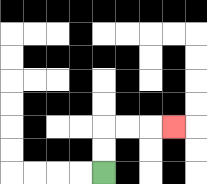{'start': '[4, 7]', 'end': '[7, 5]', 'path_directions': 'U,U,R,R,R', 'path_coordinates': '[[4, 7], [4, 6], [4, 5], [5, 5], [6, 5], [7, 5]]'}